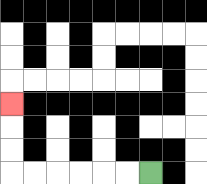{'start': '[6, 7]', 'end': '[0, 4]', 'path_directions': 'L,L,L,L,L,L,U,U,U', 'path_coordinates': '[[6, 7], [5, 7], [4, 7], [3, 7], [2, 7], [1, 7], [0, 7], [0, 6], [0, 5], [0, 4]]'}